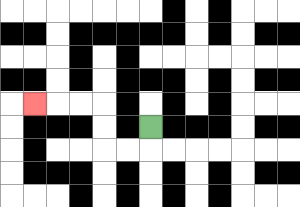{'start': '[6, 5]', 'end': '[1, 4]', 'path_directions': 'D,L,L,U,U,L,L,L', 'path_coordinates': '[[6, 5], [6, 6], [5, 6], [4, 6], [4, 5], [4, 4], [3, 4], [2, 4], [1, 4]]'}